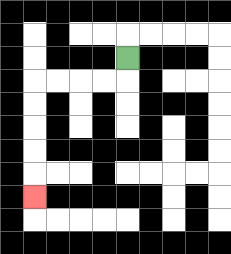{'start': '[5, 2]', 'end': '[1, 8]', 'path_directions': 'D,L,L,L,L,D,D,D,D,D', 'path_coordinates': '[[5, 2], [5, 3], [4, 3], [3, 3], [2, 3], [1, 3], [1, 4], [1, 5], [1, 6], [1, 7], [1, 8]]'}